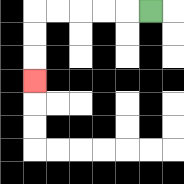{'start': '[6, 0]', 'end': '[1, 3]', 'path_directions': 'L,L,L,L,L,D,D,D', 'path_coordinates': '[[6, 0], [5, 0], [4, 0], [3, 0], [2, 0], [1, 0], [1, 1], [1, 2], [1, 3]]'}